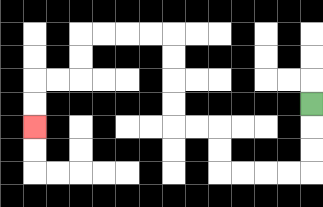{'start': '[13, 4]', 'end': '[1, 5]', 'path_directions': 'D,D,D,L,L,L,L,U,U,L,L,U,U,U,U,L,L,L,L,D,D,L,L,D,D', 'path_coordinates': '[[13, 4], [13, 5], [13, 6], [13, 7], [12, 7], [11, 7], [10, 7], [9, 7], [9, 6], [9, 5], [8, 5], [7, 5], [7, 4], [7, 3], [7, 2], [7, 1], [6, 1], [5, 1], [4, 1], [3, 1], [3, 2], [3, 3], [2, 3], [1, 3], [1, 4], [1, 5]]'}